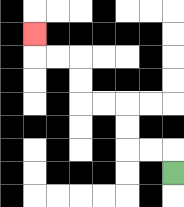{'start': '[7, 7]', 'end': '[1, 1]', 'path_directions': 'U,L,L,U,U,L,L,U,U,L,L,U', 'path_coordinates': '[[7, 7], [7, 6], [6, 6], [5, 6], [5, 5], [5, 4], [4, 4], [3, 4], [3, 3], [3, 2], [2, 2], [1, 2], [1, 1]]'}